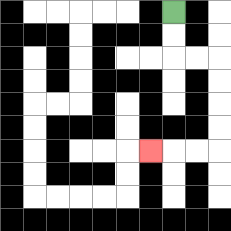{'start': '[7, 0]', 'end': '[6, 6]', 'path_directions': 'D,D,R,R,D,D,D,D,L,L,L', 'path_coordinates': '[[7, 0], [7, 1], [7, 2], [8, 2], [9, 2], [9, 3], [9, 4], [9, 5], [9, 6], [8, 6], [7, 6], [6, 6]]'}